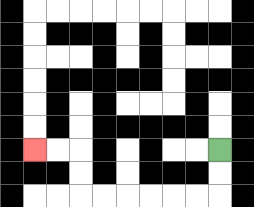{'start': '[9, 6]', 'end': '[1, 6]', 'path_directions': 'D,D,L,L,L,L,L,L,U,U,L,L', 'path_coordinates': '[[9, 6], [9, 7], [9, 8], [8, 8], [7, 8], [6, 8], [5, 8], [4, 8], [3, 8], [3, 7], [3, 6], [2, 6], [1, 6]]'}